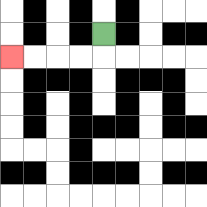{'start': '[4, 1]', 'end': '[0, 2]', 'path_directions': 'D,L,L,L,L', 'path_coordinates': '[[4, 1], [4, 2], [3, 2], [2, 2], [1, 2], [0, 2]]'}